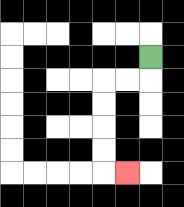{'start': '[6, 2]', 'end': '[5, 7]', 'path_directions': 'D,L,L,D,D,D,D,R', 'path_coordinates': '[[6, 2], [6, 3], [5, 3], [4, 3], [4, 4], [4, 5], [4, 6], [4, 7], [5, 7]]'}